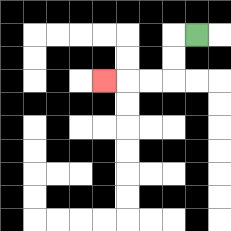{'start': '[8, 1]', 'end': '[4, 3]', 'path_directions': 'L,D,D,L,L,L', 'path_coordinates': '[[8, 1], [7, 1], [7, 2], [7, 3], [6, 3], [5, 3], [4, 3]]'}